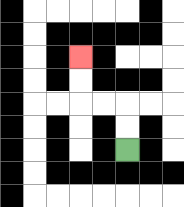{'start': '[5, 6]', 'end': '[3, 2]', 'path_directions': 'U,U,L,L,U,U', 'path_coordinates': '[[5, 6], [5, 5], [5, 4], [4, 4], [3, 4], [3, 3], [3, 2]]'}